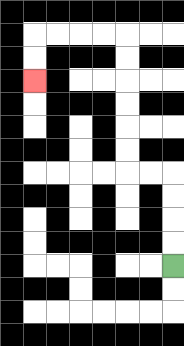{'start': '[7, 11]', 'end': '[1, 3]', 'path_directions': 'U,U,U,U,L,L,U,U,U,U,U,U,L,L,L,L,D,D', 'path_coordinates': '[[7, 11], [7, 10], [7, 9], [7, 8], [7, 7], [6, 7], [5, 7], [5, 6], [5, 5], [5, 4], [5, 3], [5, 2], [5, 1], [4, 1], [3, 1], [2, 1], [1, 1], [1, 2], [1, 3]]'}